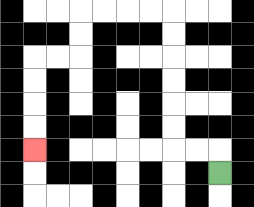{'start': '[9, 7]', 'end': '[1, 6]', 'path_directions': 'U,L,L,U,U,U,U,U,U,L,L,L,L,D,D,L,L,D,D,D,D', 'path_coordinates': '[[9, 7], [9, 6], [8, 6], [7, 6], [7, 5], [7, 4], [7, 3], [7, 2], [7, 1], [7, 0], [6, 0], [5, 0], [4, 0], [3, 0], [3, 1], [3, 2], [2, 2], [1, 2], [1, 3], [1, 4], [1, 5], [1, 6]]'}